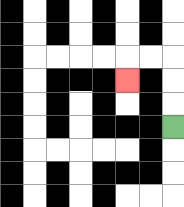{'start': '[7, 5]', 'end': '[5, 3]', 'path_directions': 'U,U,U,L,L,D', 'path_coordinates': '[[7, 5], [7, 4], [7, 3], [7, 2], [6, 2], [5, 2], [5, 3]]'}